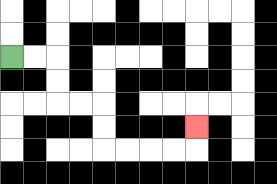{'start': '[0, 2]', 'end': '[8, 5]', 'path_directions': 'R,R,D,D,R,R,D,D,R,R,R,R,U', 'path_coordinates': '[[0, 2], [1, 2], [2, 2], [2, 3], [2, 4], [3, 4], [4, 4], [4, 5], [4, 6], [5, 6], [6, 6], [7, 6], [8, 6], [8, 5]]'}